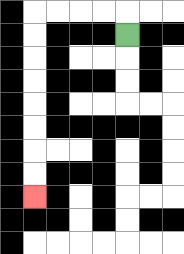{'start': '[5, 1]', 'end': '[1, 8]', 'path_directions': 'U,L,L,L,L,D,D,D,D,D,D,D,D', 'path_coordinates': '[[5, 1], [5, 0], [4, 0], [3, 0], [2, 0], [1, 0], [1, 1], [1, 2], [1, 3], [1, 4], [1, 5], [1, 6], [1, 7], [1, 8]]'}